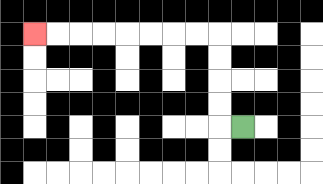{'start': '[10, 5]', 'end': '[1, 1]', 'path_directions': 'L,U,U,U,U,L,L,L,L,L,L,L,L', 'path_coordinates': '[[10, 5], [9, 5], [9, 4], [9, 3], [9, 2], [9, 1], [8, 1], [7, 1], [6, 1], [5, 1], [4, 1], [3, 1], [2, 1], [1, 1]]'}